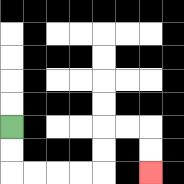{'start': '[0, 5]', 'end': '[6, 7]', 'path_directions': 'D,D,R,R,R,R,U,U,R,R,D,D', 'path_coordinates': '[[0, 5], [0, 6], [0, 7], [1, 7], [2, 7], [3, 7], [4, 7], [4, 6], [4, 5], [5, 5], [6, 5], [6, 6], [6, 7]]'}